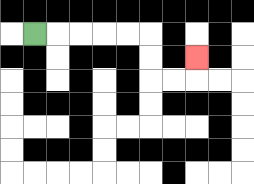{'start': '[1, 1]', 'end': '[8, 2]', 'path_directions': 'R,R,R,R,R,D,D,R,R,U', 'path_coordinates': '[[1, 1], [2, 1], [3, 1], [4, 1], [5, 1], [6, 1], [6, 2], [6, 3], [7, 3], [8, 3], [8, 2]]'}